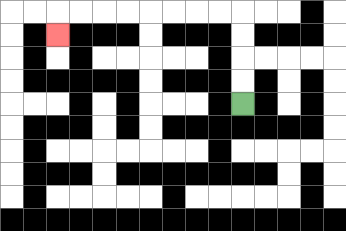{'start': '[10, 4]', 'end': '[2, 1]', 'path_directions': 'U,U,U,U,L,L,L,L,L,L,L,L,D', 'path_coordinates': '[[10, 4], [10, 3], [10, 2], [10, 1], [10, 0], [9, 0], [8, 0], [7, 0], [6, 0], [5, 0], [4, 0], [3, 0], [2, 0], [2, 1]]'}